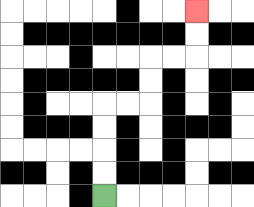{'start': '[4, 8]', 'end': '[8, 0]', 'path_directions': 'U,U,U,U,R,R,U,U,R,R,U,U', 'path_coordinates': '[[4, 8], [4, 7], [4, 6], [4, 5], [4, 4], [5, 4], [6, 4], [6, 3], [6, 2], [7, 2], [8, 2], [8, 1], [8, 0]]'}